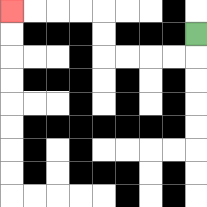{'start': '[8, 1]', 'end': '[0, 0]', 'path_directions': 'D,L,L,L,L,U,U,L,L,L,L', 'path_coordinates': '[[8, 1], [8, 2], [7, 2], [6, 2], [5, 2], [4, 2], [4, 1], [4, 0], [3, 0], [2, 0], [1, 0], [0, 0]]'}